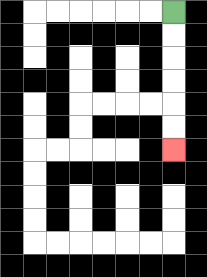{'start': '[7, 0]', 'end': '[7, 6]', 'path_directions': 'D,D,D,D,D,D', 'path_coordinates': '[[7, 0], [7, 1], [7, 2], [7, 3], [7, 4], [7, 5], [7, 6]]'}